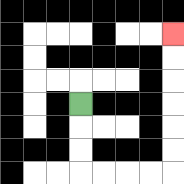{'start': '[3, 4]', 'end': '[7, 1]', 'path_directions': 'D,D,D,R,R,R,R,U,U,U,U,U,U', 'path_coordinates': '[[3, 4], [3, 5], [3, 6], [3, 7], [4, 7], [5, 7], [6, 7], [7, 7], [7, 6], [7, 5], [7, 4], [7, 3], [7, 2], [7, 1]]'}